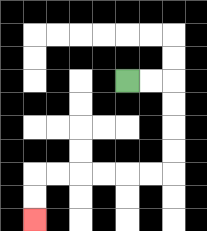{'start': '[5, 3]', 'end': '[1, 9]', 'path_directions': 'R,R,D,D,D,D,L,L,L,L,L,L,D,D', 'path_coordinates': '[[5, 3], [6, 3], [7, 3], [7, 4], [7, 5], [7, 6], [7, 7], [6, 7], [5, 7], [4, 7], [3, 7], [2, 7], [1, 7], [1, 8], [1, 9]]'}